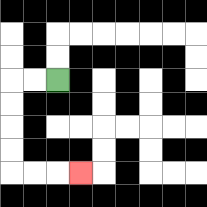{'start': '[2, 3]', 'end': '[3, 7]', 'path_directions': 'L,L,D,D,D,D,R,R,R', 'path_coordinates': '[[2, 3], [1, 3], [0, 3], [0, 4], [0, 5], [0, 6], [0, 7], [1, 7], [2, 7], [3, 7]]'}